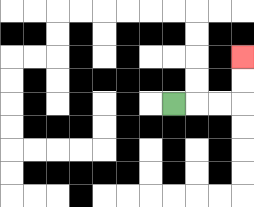{'start': '[7, 4]', 'end': '[10, 2]', 'path_directions': 'R,R,R,U,U', 'path_coordinates': '[[7, 4], [8, 4], [9, 4], [10, 4], [10, 3], [10, 2]]'}